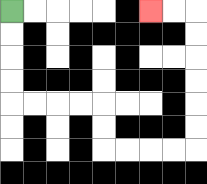{'start': '[0, 0]', 'end': '[6, 0]', 'path_directions': 'D,D,D,D,R,R,R,R,D,D,R,R,R,R,U,U,U,U,U,U,L,L', 'path_coordinates': '[[0, 0], [0, 1], [0, 2], [0, 3], [0, 4], [1, 4], [2, 4], [3, 4], [4, 4], [4, 5], [4, 6], [5, 6], [6, 6], [7, 6], [8, 6], [8, 5], [8, 4], [8, 3], [8, 2], [8, 1], [8, 0], [7, 0], [6, 0]]'}